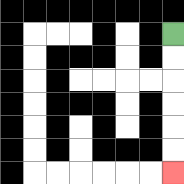{'start': '[7, 1]', 'end': '[7, 7]', 'path_directions': 'D,D,D,D,D,D', 'path_coordinates': '[[7, 1], [7, 2], [7, 3], [7, 4], [7, 5], [7, 6], [7, 7]]'}